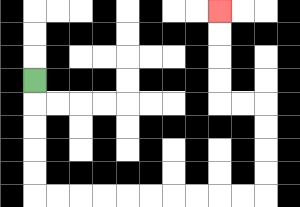{'start': '[1, 3]', 'end': '[9, 0]', 'path_directions': 'D,D,D,D,D,R,R,R,R,R,R,R,R,R,R,U,U,U,U,L,L,U,U,U,U', 'path_coordinates': '[[1, 3], [1, 4], [1, 5], [1, 6], [1, 7], [1, 8], [2, 8], [3, 8], [4, 8], [5, 8], [6, 8], [7, 8], [8, 8], [9, 8], [10, 8], [11, 8], [11, 7], [11, 6], [11, 5], [11, 4], [10, 4], [9, 4], [9, 3], [9, 2], [9, 1], [9, 0]]'}